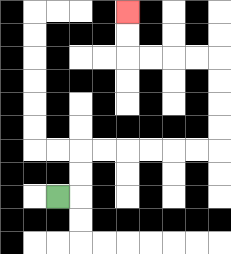{'start': '[2, 8]', 'end': '[5, 0]', 'path_directions': 'R,U,U,R,R,R,R,R,R,U,U,U,U,L,L,L,L,U,U', 'path_coordinates': '[[2, 8], [3, 8], [3, 7], [3, 6], [4, 6], [5, 6], [6, 6], [7, 6], [8, 6], [9, 6], [9, 5], [9, 4], [9, 3], [9, 2], [8, 2], [7, 2], [6, 2], [5, 2], [5, 1], [5, 0]]'}